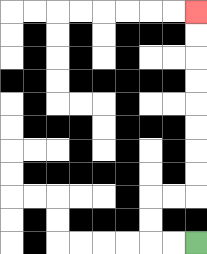{'start': '[8, 10]', 'end': '[8, 0]', 'path_directions': 'L,L,U,U,R,R,U,U,U,U,U,U,U,U', 'path_coordinates': '[[8, 10], [7, 10], [6, 10], [6, 9], [6, 8], [7, 8], [8, 8], [8, 7], [8, 6], [8, 5], [8, 4], [8, 3], [8, 2], [8, 1], [8, 0]]'}